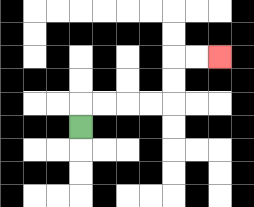{'start': '[3, 5]', 'end': '[9, 2]', 'path_directions': 'U,R,R,R,R,U,U,R,R', 'path_coordinates': '[[3, 5], [3, 4], [4, 4], [5, 4], [6, 4], [7, 4], [7, 3], [7, 2], [8, 2], [9, 2]]'}